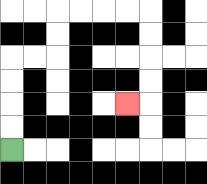{'start': '[0, 6]', 'end': '[5, 4]', 'path_directions': 'U,U,U,U,R,R,U,U,R,R,R,R,D,D,D,D,L', 'path_coordinates': '[[0, 6], [0, 5], [0, 4], [0, 3], [0, 2], [1, 2], [2, 2], [2, 1], [2, 0], [3, 0], [4, 0], [5, 0], [6, 0], [6, 1], [6, 2], [6, 3], [6, 4], [5, 4]]'}